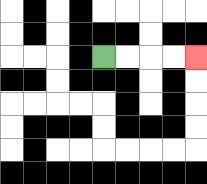{'start': '[4, 2]', 'end': '[8, 2]', 'path_directions': 'R,R,R,R', 'path_coordinates': '[[4, 2], [5, 2], [6, 2], [7, 2], [8, 2]]'}